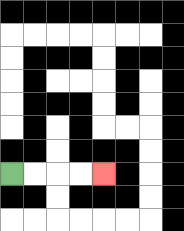{'start': '[0, 7]', 'end': '[4, 7]', 'path_directions': 'R,R,R,R', 'path_coordinates': '[[0, 7], [1, 7], [2, 7], [3, 7], [4, 7]]'}